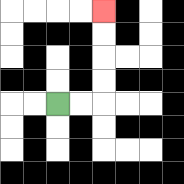{'start': '[2, 4]', 'end': '[4, 0]', 'path_directions': 'R,R,U,U,U,U', 'path_coordinates': '[[2, 4], [3, 4], [4, 4], [4, 3], [4, 2], [4, 1], [4, 0]]'}